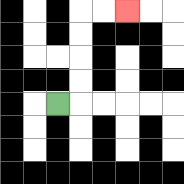{'start': '[2, 4]', 'end': '[5, 0]', 'path_directions': 'R,U,U,U,U,R,R', 'path_coordinates': '[[2, 4], [3, 4], [3, 3], [3, 2], [3, 1], [3, 0], [4, 0], [5, 0]]'}